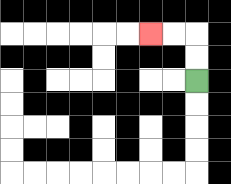{'start': '[8, 3]', 'end': '[6, 1]', 'path_directions': 'U,U,L,L', 'path_coordinates': '[[8, 3], [8, 2], [8, 1], [7, 1], [6, 1]]'}